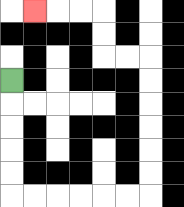{'start': '[0, 3]', 'end': '[1, 0]', 'path_directions': 'D,D,D,D,D,R,R,R,R,R,R,U,U,U,U,U,U,L,L,U,U,L,L,L', 'path_coordinates': '[[0, 3], [0, 4], [0, 5], [0, 6], [0, 7], [0, 8], [1, 8], [2, 8], [3, 8], [4, 8], [5, 8], [6, 8], [6, 7], [6, 6], [6, 5], [6, 4], [6, 3], [6, 2], [5, 2], [4, 2], [4, 1], [4, 0], [3, 0], [2, 0], [1, 0]]'}